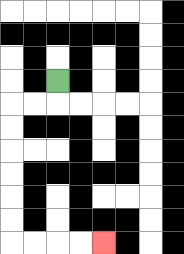{'start': '[2, 3]', 'end': '[4, 10]', 'path_directions': 'D,L,L,D,D,D,D,D,D,R,R,R,R', 'path_coordinates': '[[2, 3], [2, 4], [1, 4], [0, 4], [0, 5], [0, 6], [0, 7], [0, 8], [0, 9], [0, 10], [1, 10], [2, 10], [3, 10], [4, 10]]'}